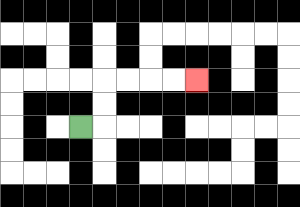{'start': '[3, 5]', 'end': '[8, 3]', 'path_directions': 'R,U,U,R,R,R,R', 'path_coordinates': '[[3, 5], [4, 5], [4, 4], [4, 3], [5, 3], [6, 3], [7, 3], [8, 3]]'}